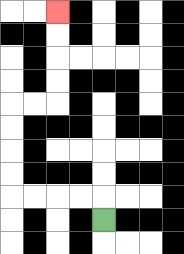{'start': '[4, 9]', 'end': '[2, 0]', 'path_directions': 'U,L,L,L,L,U,U,U,U,R,R,U,U,U,U', 'path_coordinates': '[[4, 9], [4, 8], [3, 8], [2, 8], [1, 8], [0, 8], [0, 7], [0, 6], [0, 5], [0, 4], [1, 4], [2, 4], [2, 3], [2, 2], [2, 1], [2, 0]]'}